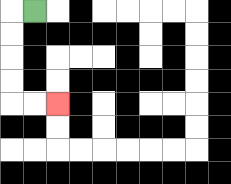{'start': '[1, 0]', 'end': '[2, 4]', 'path_directions': 'L,D,D,D,D,R,R', 'path_coordinates': '[[1, 0], [0, 0], [0, 1], [0, 2], [0, 3], [0, 4], [1, 4], [2, 4]]'}